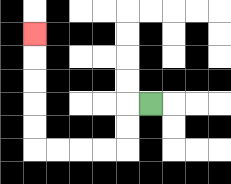{'start': '[6, 4]', 'end': '[1, 1]', 'path_directions': 'L,D,D,L,L,L,L,U,U,U,U,U', 'path_coordinates': '[[6, 4], [5, 4], [5, 5], [5, 6], [4, 6], [3, 6], [2, 6], [1, 6], [1, 5], [1, 4], [1, 3], [1, 2], [1, 1]]'}